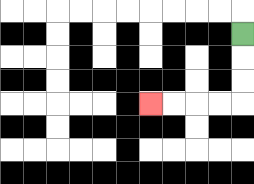{'start': '[10, 1]', 'end': '[6, 4]', 'path_directions': 'D,D,D,L,L,L,L', 'path_coordinates': '[[10, 1], [10, 2], [10, 3], [10, 4], [9, 4], [8, 4], [7, 4], [6, 4]]'}